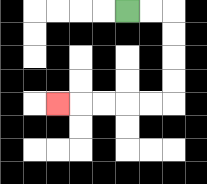{'start': '[5, 0]', 'end': '[2, 4]', 'path_directions': 'R,R,D,D,D,D,L,L,L,L,L', 'path_coordinates': '[[5, 0], [6, 0], [7, 0], [7, 1], [7, 2], [7, 3], [7, 4], [6, 4], [5, 4], [4, 4], [3, 4], [2, 4]]'}